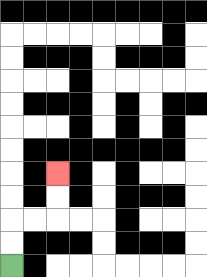{'start': '[0, 11]', 'end': '[2, 7]', 'path_directions': 'U,U,R,R,U,U', 'path_coordinates': '[[0, 11], [0, 10], [0, 9], [1, 9], [2, 9], [2, 8], [2, 7]]'}